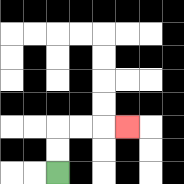{'start': '[2, 7]', 'end': '[5, 5]', 'path_directions': 'U,U,R,R,R', 'path_coordinates': '[[2, 7], [2, 6], [2, 5], [3, 5], [4, 5], [5, 5]]'}